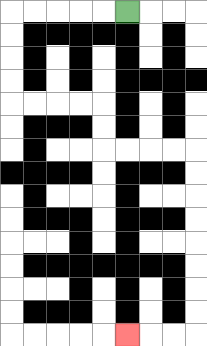{'start': '[5, 0]', 'end': '[5, 14]', 'path_directions': 'L,L,L,L,L,D,D,D,D,R,R,R,R,D,D,R,R,R,R,D,D,D,D,D,D,D,D,L,L,L', 'path_coordinates': '[[5, 0], [4, 0], [3, 0], [2, 0], [1, 0], [0, 0], [0, 1], [0, 2], [0, 3], [0, 4], [1, 4], [2, 4], [3, 4], [4, 4], [4, 5], [4, 6], [5, 6], [6, 6], [7, 6], [8, 6], [8, 7], [8, 8], [8, 9], [8, 10], [8, 11], [8, 12], [8, 13], [8, 14], [7, 14], [6, 14], [5, 14]]'}